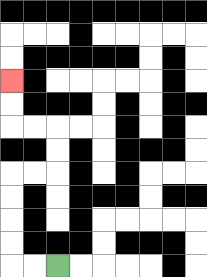{'start': '[2, 11]', 'end': '[0, 3]', 'path_directions': 'L,L,U,U,U,U,R,R,U,U,L,L,U,U', 'path_coordinates': '[[2, 11], [1, 11], [0, 11], [0, 10], [0, 9], [0, 8], [0, 7], [1, 7], [2, 7], [2, 6], [2, 5], [1, 5], [0, 5], [0, 4], [0, 3]]'}